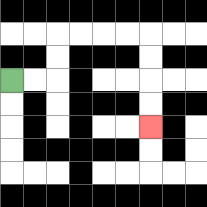{'start': '[0, 3]', 'end': '[6, 5]', 'path_directions': 'R,R,U,U,R,R,R,R,D,D,D,D', 'path_coordinates': '[[0, 3], [1, 3], [2, 3], [2, 2], [2, 1], [3, 1], [4, 1], [5, 1], [6, 1], [6, 2], [6, 3], [6, 4], [6, 5]]'}